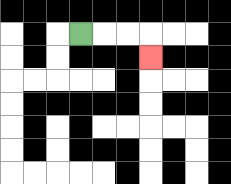{'start': '[3, 1]', 'end': '[6, 2]', 'path_directions': 'R,R,R,D', 'path_coordinates': '[[3, 1], [4, 1], [5, 1], [6, 1], [6, 2]]'}